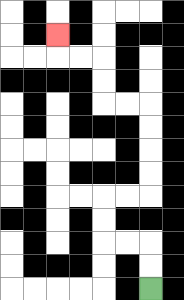{'start': '[6, 12]', 'end': '[2, 1]', 'path_directions': 'U,U,L,L,U,U,R,R,U,U,U,U,L,L,U,U,L,L,U', 'path_coordinates': '[[6, 12], [6, 11], [6, 10], [5, 10], [4, 10], [4, 9], [4, 8], [5, 8], [6, 8], [6, 7], [6, 6], [6, 5], [6, 4], [5, 4], [4, 4], [4, 3], [4, 2], [3, 2], [2, 2], [2, 1]]'}